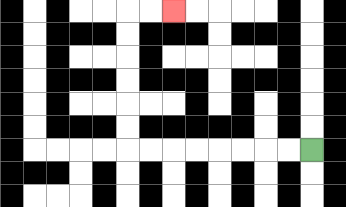{'start': '[13, 6]', 'end': '[7, 0]', 'path_directions': 'L,L,L,L,L,L,L,L,U,U,U,U,U,U,R,R', 'path_coordinates': '[[13, 6], [12, 6], [11, 6], [10, 6], [9, 6], [8, 6], [7, 6], [6, 6], [5, 6], [5, 5], [5, 4], [5, 3], [5, 2], [5, 1], [5, 0], [6, 0], [7, 0]]'}